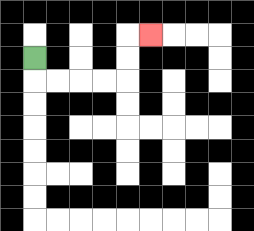{'start': '[1, 2]', 'end': '[6, 1]', 'path_directions': 'D,R,R,R,R,U,U,R', 'path_coordinates': '[[1, 2], [1, 3], [2, 3], [3, 3], [4, 3], [5, 3], [5, 2], [5, 1], [6, 1]]'}